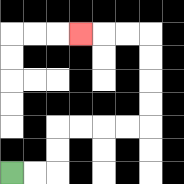{'start': '[0, 7]', 'end': '[3, 1]', 'path_directions': 'R,R,U,U,R,R,R,R,U,U,U,U,L,L,L', 'path_coordinates': '[[0, 7], [1, 7], [2, 7], [2, 6], [2, 5], [3, 5], [4, 5], [5, 5], [6, 5], [6, 4], [6, 3], [6, 2], [6, 1], [5, 1], [4, 1], [3, 1]]'}